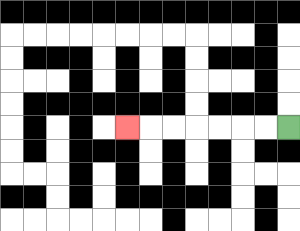{'start': '[12, 5]', 'end': '[5, 5]', 'path_directions': 'L,L,L,L,L,L,L', 'path_coordinates': '[[12, 5], [11, 5], [10, 5], [9, 5], [8, 5], [7, 5], [6, 5], [5, 5]]'}